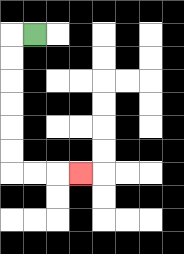{'start': '[1, 1]', 'end': '[3, 7]', 'path_directions': 'L,D,D,D,D,D,D,R,R,R', 'path_coordinates': '[[1, 1], [0, 1], [0, 2], [0, 3], [0, 4], [0, 5], [0, 6], [0, 7], [1, 7], [2, 7], [3, 7]]'}